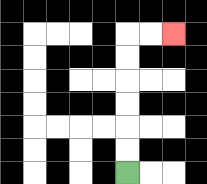{'start': '[5, 7]', 'end': '[7, 1]', 'path_directions': 'U,U,U,U,U,U,R,R', 'path_coordinates': '[[5, 7], [5, 6], [5, 5], [5, 4], [5, 3], [5, 2], [5, 1], [6, 1], [7, 1]]'}